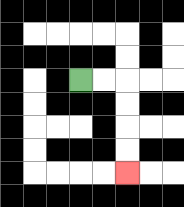{'start': '[3, 3]', 'end': '[5, 7]', 'path_directions': 'R,R,D,D,D,D', 'path_coordinates': '[[3, 3], [4, 3], [5, 3], [5, 4], [5, 5], [5, 6], [5, 7]]'}